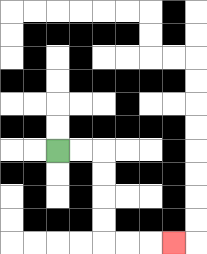{'start': '[2, 6]', 'end': '[7, 10]', 'path_directions': 'R,R,D,D,D,D,R,R,R', 'path_coordinates': '[[2, 6], [3, 6], [4, 6], [4, 7], [4, 8], [4, 9], [4, 10], [5, 10], [6, 10], [7, 10]]'}